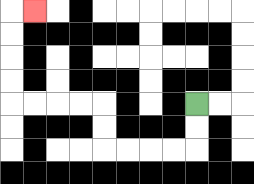{'start': '[8, 4]', 'end': '[1, 0]', 'path_directions': 'D,D,L,L,L,L,U,U,L,L,L,L,U,U,U,U,R', 'path_coordinates': '[[8, 4], [8, 5], [8, 6], [7, 6], [6, 6], [5, 6], [4, 6], [4, 5], [4, 4], [3, 4], [2, 4], [1, 4], [0, 4], [0, 3], [0, 2], [0, 1], [0, 0], [1, 0]]'}